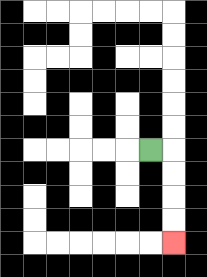{'start': '[6, 6]', 'end': '[7, 10]', 'path_directions': 'R,D,D,D,D', 'path_coordinates': '[[6, 6], [7, 6], [7, 7], [7, 8], [7, 9], [7, 10]]'}